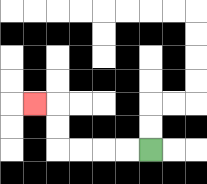{'start': '[6, 6]', 'end': '[1, 4]', 'path_directions': 'L,L,L,L,U,U,L', 'path_coordinates': '[[6, 6], [5, 6], [4, 6], [3, 6], [2, 6], [2, 5], [2, 4], [1, 4]]'}